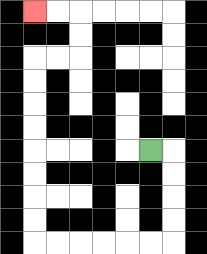{'start': '[6, 6]', 'end': '[1, 0]', 'path_directions': 'R,D,D,D,D,L,L,L,L,L,L,U,U,U,U,U,U,U,U,R,R,U,U,L,L', 'path_coordinates': '[[6, 6], [7, 6], [7, 7], [7, 8], [7, 9], [7, 10], [6, 10], [5, 10], [4, 10], [3, 10], [2, 10], [1, 10], [1, 9], [1, 8], [1, 7], [1, 6], [1, 5], [1, 4], [1, 3], [1, 2], [2, 2], [3, 2], [3, 1], [3, 0], [2, 0], [1, 0]]'}